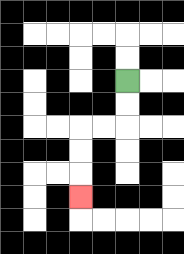{'start': '[5, 3]', 'end': '[3, 8]', 'path_directions': 'D,D,L,L,D,D,D', 'path_coordinates': '[[5, 3], [5, 4], [5, 5], [4, 5], [3, 5], [3, 6], [3, 7], [3, 8]]'}